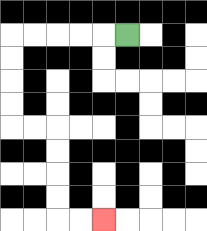{'start': '[5, 1]', 'end': '[4, 9]', 'path_directions': 'L,L,L,L,L,D,D,D,D,R,R,D,D,D,D,R,R', 'path_coordinates': '[[5, 1], [4, 1], [3, 1], [2, 1], [1, 1], [0, 1], [0, 2], [0, 3], [0, 4], [0, 5], [1, 5], [2, 5], [2, 6], [2, 7], [2, 8], [2, 9], [3, 9], [4, 9]]'}